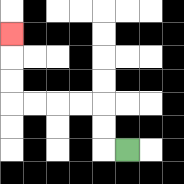{'start': '[5, 6]', 'end': '[0, 1]', 'path_directions': 'L,U,U,L,L,L,L,U,U,U', 'path_coordinates': '[[5, 6], [4, 6], [4, 5], [4, 4], [3, 4], [2, 4], [1, 4], [0, 4], [0, 3], [0, 2], [0, 1]]'}